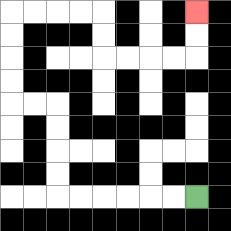{'start': '[8, 8]', 'end': '[8, 0]', 'path_directions': 'L,L,L,L,L,L,U,U,U,U,L,L,U,U,U,U,R,R,R,R,D,D,R,R,R,R,U,U', 'path_coordinates': '[[8, 8], [7, 8], [6, 8], [5, 8], [4, 8], [3, 8], [2, 8], [2, 7], [2, 6], [2, 5], [2, 4], [1, 4], [0, 4], [0, 3], [0, 2], [0, 1], [0, 0], [1, 0], [2, 0], [3, 0], [4, 0], [4, 1], [4, 2], [5, 2], [6, 2], [7, 2], [8, 2], [8, 1], [8, 0]]'}